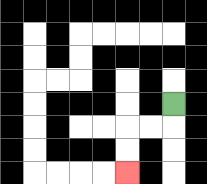{'start': '[7, 4]', 'end': '[5, 7]', 'path_directions': 'D,L,L,D,D', 'path_coordinates': '[[7, 4], [7, 5], [6, 5], [5, 5], [5, 6], [5, 7]]'}